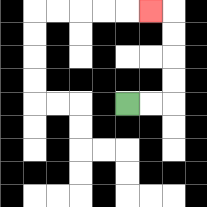{'start': '[5, 4]', 'end': '[6, 0]', 'path_directions': 'R,R,U,U,U,U,L', 'path_coordinates': '[[5, 4], [6, 4], [7, 4], [7, 3], [7, 2], [7, 1], [7, 0], [6, 0]]'}